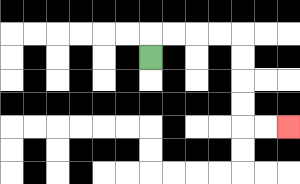{'start': '[6, 2]', 'end': '[12, 5]', 'path_directions': 'U,R,R,R,R,D,D,D,D,R,R', 'path_coordinates': '[[6, 2], [6, 1], [7, 1], [8, 1], [9, 1], [10, 1], [10, 2], [10, 3], [10, 4], [10, 5], [11, 5], [12, 5]]'}